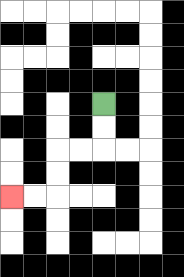{'start': '[4, 4]', 'end': '[0, 8]', 'path_directions': 'D,D,L,L,D,D,L,L', 'path_coordinates': '[[4, 4], [4, 5], [4, 6], [3, 6], [2, 6], [2, 7], [2, 8], [1, 8], [0, 8]]'}